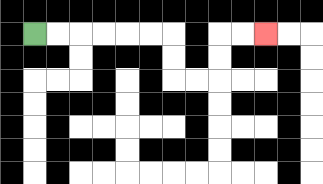{'start': '[1, 1]', 'end': '[11, 1]', 'path_directions': 'R,R,R,R,R,R,D,D,R,R,U,U,R,R', 'path_coordinates': '[[1, 1], [2, 1], [3, 1], [4, 1], [5, 1], [6, 1], [7, 1], [7, 2], [7, 3], [8, 3], [9, 3], [9, 2], [9, 1], [10, 1], [11, 1]]'}